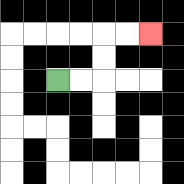{'start': '[2, 3]', 'end': '[6, 1]', 'path_directions': 'R,R,U,U,R,R', 'path_coordinates': '[[2, 3], [3, 3], [4, 3], [4, 2], [4, 1], [5, 1], [6, 1]]'}